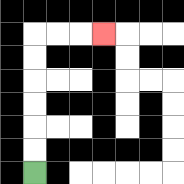{'start': '[1, 7]', 'end': '[4, 1]', 'path_directions': 'U,U,U,U,U,U,R,R,R', 'path_coordinates': '[[1, 7], [1, 6], [1, 5], [1, 4], [1, 3], [1, 2], [1, 1], [2, 1], [3, 1], [4, 1]]'}